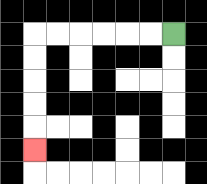{'start': '[7, 1]', 'end': '[1, 6]', 'path_directions': 'L,L,L,L,L,L,D,D,D,D,D', 'path_coordinates': '[[7, 1], [6, 1], [5, 1], [4, 1], [3, 1], [2, 1], [1, 1], [1, 2], [1, 3], [1, 4], [1, 5], [1, 6]]'}